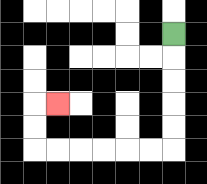{'start': '[7, 1]', 'end': '[2, 4]', 'path_directions': 'D,D,D,D,D,L,L,L,L,L,L,U,U,R', 'path_coordinates': '[[7, 1], [7, 2], [7, 3], [7, 4], [7, 5], [7, 6], [6, 6], [5, 6], [4, 6], [3, 6], [2, 6], [1, 6], [1, 5], [1, 4], [2, 4]]'}